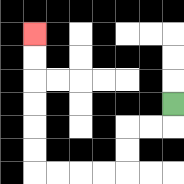{'start': '[7, 4]', 'end': '[1, 1]', 'path_directions': 'D,L,L,D,D,L,L,L,L,U,U,U,U,U,U', 'path_coordinates': '[[7, 4], [7, 5], [6, 5], [5, 5], [5, 6], [5, 7], [4, 7], [3, 7], [2, 7], [1, 7], [1, 6], [1, 5], [1, 4], [1, 3], [1, 2], [1, 1]]'}